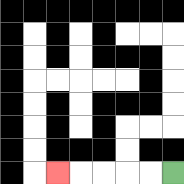{'start': '[7, 7]', 'end': '[2, 7]', 'path_directions': 'L,L,L,L,L', 'path_coordinates': '[[7, 7], [6, 7], [5, 7], [4, 7], [3, 7], [2, 7]]'}